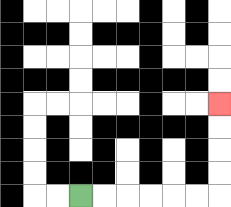{'start': '[3, 8]', 'end': '[9, 4]', 'path_directions': 'R,R,R,R,R,R,U,U,U,U', 'path_coordinates': '[[3, 8], [4, 8], [5, 8], [6, 8], [7, 8], [8, 8], [9, 8], [9, 7], [9, 6], [9, 5], [9, 4]]'}